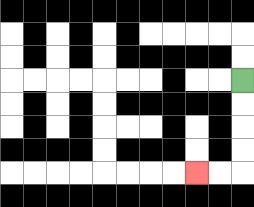{'start': '[10, 3]', 'end': '[8, 7]', 'path_directions': 'D,D,D,D,L,L', 'path_coordinates': '[[10, 3], [10, 4], [10, 5], [10, 6], [10, 7], [9, 7], [8, 7]]'}